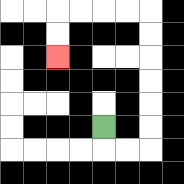{'start': '[4, 5]', 'end': '[2, 2]', 'path_directions': 'D,R,R,U,U,U,U,U,U,L,L,L,L,D,D', 'path_coordinates': '[[4, 5], [4, 6], [5, 6], [6, 6], [6, 5], [6, 4], [6, 3], [6, 2], [6, 1], [6, 0], [5, 0], [4, 0], [3, 0], [2, 0], [2, 1], [2, 2]]'}